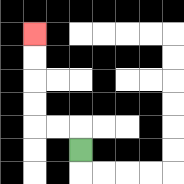{'start': '[3, 6]', 'end': '[1, 1]', 'path_directions': 'U,L,L,U,U,U,U', 'path_coordinates': '[[3, 6], [3, 5], [2, 5], [1, 5], [1, 4], [1, 3], [1, 2], [1, 1]]'}